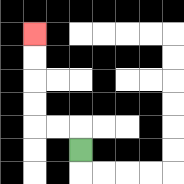{'start': '[3, 6]', 'end': '[1, 1]', 'path_directions': 'U,L,L,U,U,U,U', 'path_coordinates': '[[3, 6], [3, 5], [2, 5], [1, 5], [1, 4], [1, 3], [1, 2], [1, 1]]'}